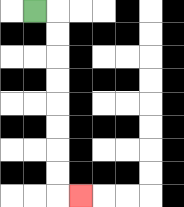{'start': '[1, 0]', 'end': '[3, 8]', 'path_directions': 'R,D,D,D,D,D,D,D,D,R', 'path_coordinates': '[[1, 0], [2, 0], [2, 1], [2, 2], [2, 3], [2, 4], [2, 5], [2, 6], [2, 7], [2, 8], [3, 8]]'}